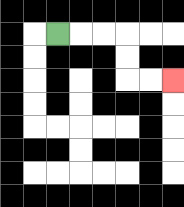{'start': '[2, 1]', 'end': '[7, 3]', 'path_directions': 'R,R,R,D,D,R,R', 'path_coordinates': '[[2, 1], [3, 1], [4, 1], [5, 1], [5, 2], [5, 3], [6, 3], [7, 3]]'}